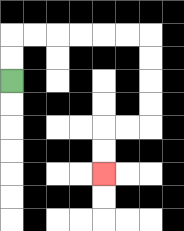{'start': '[0, 3]', 'end': '[4, 7]', 'path_directions': 'U,U,R,R,R,R,R,R,D,D,D,D,L,L,D,D', 'path_coordinates': '[[0, 3], [0, 2], [0, 1], [1, 1], [2, 1], [3, 1], [4, 1], [5, 1], [6, 1], [6, 2], [6, 3], [6, 4], [6, 5], [5, 5], [4, 5], [4, 6], [4, 7]]'}